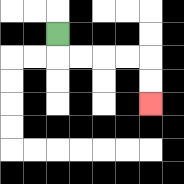{'start': '[2, 1]', 'end': '[6, 4]', 'path_directions': 'D,R,R,R,R,D,D', 'path_coordinates': '[[2, 1], [2, 2], [3, 2], [4, 2], [5, 2], [6, 2], [6, 3], [6, 4]]'}